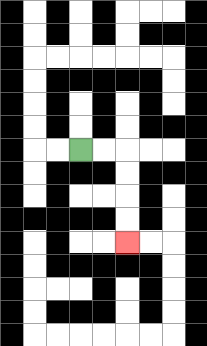{'start': '[3, 6]', 'end': '[5, 10]', 'path_directions': 'R,R,D,D,D,D', 'path_coordinates': '[[3, 6], [4, 6], [5, 6], [5, 7], [5, 8], [5, 9], [5, 10]]'}